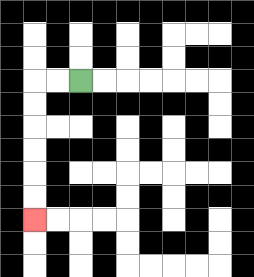{'start': '[3, 3]', 'end': '[1, 9]', 'path_directions': 'L,L,D,D,D,D,D,D', 'path_coordinates': '[[3, 3], [2, 3], [1, 3], [1, 4], [1, 5], [1, 6], [1, 7], [1, 8], [1, 9]]'}